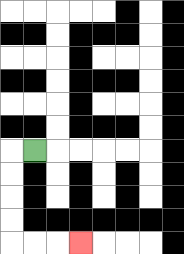{'start': '[1, 6]', 'end': '[3, 10]', 'path_directions': 'L,D,D,D,D,R,R,R', 'path_coordinates': '[[1, 6], [0, 6], [0, 7], [0, 8], [0, 9], [0, 10], [1, 10], [2, 10], [3, 10]]'}